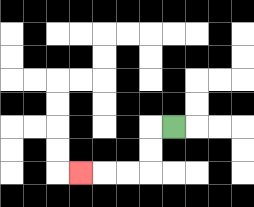{'start': '[7, 5]', 'end': '[3, 7]', 'path_directions': 'L,D,D,L,L,L', 'path_coordinates': '[[7, 5], [6, 5], [6, 6], [6, 7], [5, 7], [4, 7], [3, 7]]'}